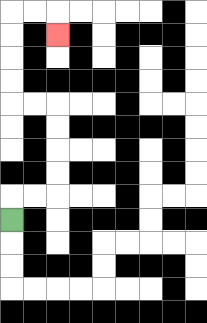{'start': '[0, 9]', 'end': '[2, 1]', 'path_directions': 'U,R,R,U,U,U,U,L,L,U,U,U,U,R,R,D', 'path_coordinates': '[[0, 9], [0, 8], [1, 8], [2, 8], [2, 7], [2, 6], [2, 5], [2, 4], [1, 4], [0, 4], [0, 3], [0, 2], [0, 1], [0, 0], [1, 0], [2, 0], [2, 1]]'}